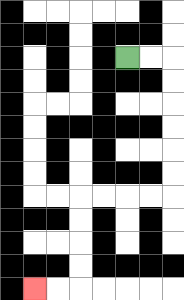{'start': '[5, 2]', 'end': '[1, 12]', 'path_directions': 'R,R,D,D,D,D,D,D,L,L,L,L,D,D,D,D,L,L', 'path_coordinates': '[[5, 2], [6, 2], [7, 2], [7, 3], [7, 4], [7, 5], [7, 6], [7, 7], [7, 8], [6, 8], [5, 8], [4, 8], [3, 8], [3, 9], [3, 10], [3, 11], [3, 12], [2, 12], [1, 12]]'}